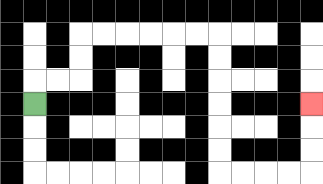{'start': '[1, 4]', 'end': '[13, 4]', 'path_directions': 'U,R,R,U,U,R,R,R,R,R,R,D,D,D,D,D,D,R,R,R,R,U,U,U', 'path_coordinates': '[[1, 4], [1, 3], [2, 3], [3, 3], [3, 2], [3, 1], [4, 1], [5, 1], [6, 1], [7, 1], [8, 1], [9, 1], [9, 2], [9, 3], [9, 4], [9, 5], [9, 6], [9, 7], [10, 7], [11, 7], [12, 7], [13, 7], [13, 6], [13, 5], [13, 4]]'}